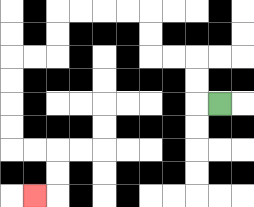{'start': '[9, 4]', 'end': '[1, 8]', 'path_directions': 'L,U,U,L,L,U,U,L,L,L,L,D,D,L,L,D,D,D,D,R,R,D,D,L', 'path_coordinates': '[[9, 4], [8, 4], [8, 3], [8, 2], [7, 2], [6, 2], [6, 1], [6, 0], [5, 0], [4, 0], [3, 0], [2, 0], [2, 1], [2, 2], [1, 2], [0, 2], [0, 3], [0, 4], [0, 5], [0, 6], [1, 6], [2, 6], [2, 7], [2, 8], [1, 8]]'}